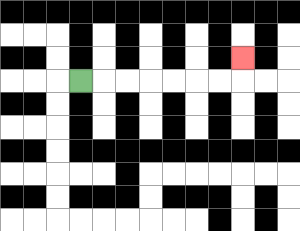{'start': '[3, 3]', 'end': '[10, 2]', 'path_directions': 'R,R,R,R,R,R,R,U', 'path_coordinates': '[[3, 3], [4, 3], [5, 3], [6, 3], [7, 3], [8, 3], [9, 3], [10, 3], [10, 2]]'}